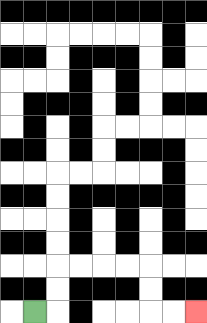{'start': '[1, 13]', 'end': '[8, 13]', 'path_directions': 'R,U,U,R,R,R,R,D,D,R,R', 'path_coordinates': '[[1, 13], [2, 13], [2, 12], [2, 11], [3, 11], [4, 11], [5, 11], [6, 11], [6, 12], [6, 13], [7, 13], [8, 13]]'}